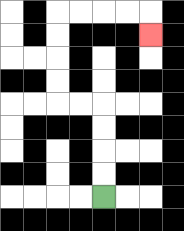{'start': '[4, 8]', 'end': '[6, 1]', 'path_directions': 'U,U,U,U,L,L,U,U,U,U,R,R,R,R,D', 'path_coordinates': '[[4, 8], [4, 7], [4, 6], [4, 5], [4, 4], [3, 4], [2, 4], [2, 3], [2, 2], [2, 1], [2, 0], [3, 0], [4, 0], [5, 0], [6, 0], [6, 1]]'}